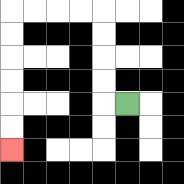{'start': '[5, 4]', 'end': '[0, 6]', 'path_directions': 'L,U,U,U,U,L,L,L,L,D,D,D,D,D,D', 'path_coordinates': '[[5, 4], [4, 4], [4, 3], [4, 2], [4, 1], [4, 0], [3, 0], [2, 0], [1, 0], [0, 0], [0, 1], [0, 2], [0, 3], [0, 4], [0, 5], [0, 6]]'}